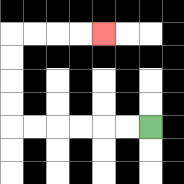{'start': '[6, 5]', 'end': '[4, 1]', 'path_directions': 'L,L,L,L,L,L,U,U,U,U,R,R,R,R', 'path_coordinates': '[[6, 5], [5, 5], [4, 5], [3, 5], [2, 5], [1, 5], [0, 5], [0, 4], [0, 3], [0, 2], [0, 1], [1, 1], [2, 1], [3, 1], [4, 1]]'}